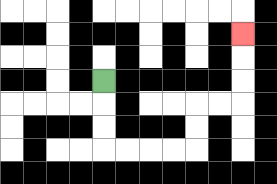{'start': '[4, 3]', 'end': '[10, 1]', 'path_directions': 'D,D,D,R,R,R,R,U,U,R,R,U,U,U', 'path_coordinates': '[[4, 3], [4, 4], [4, 5], [4, 6], [5, 6], [6, 6], [7, 6], [8, 6], [8, 5], [8, 4], [9, 4], [10, 4], [10, 3], [10, 2], [10, 1]]'}